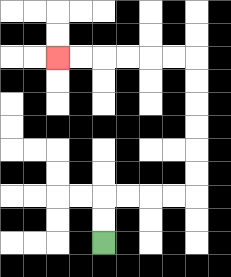{'start': '[4, 10]', 'end': '[2, 2]', 'path_directions': 'U,U,R,R,R,R,U,U,U,U,U,U,L,L,L,L,L,L', 'path_coordinates': '[[4, 10], [4, 9], [4, 8], [5, 8], [6, 8], [7, 8], [8, 8], [8, 7], [8, 6], [8, 5], [8, 4], [8, 3], [8, 2], [7, 2], [6, 2], [5, 2], [4, 2], [3, 2], [2, 2]]'}